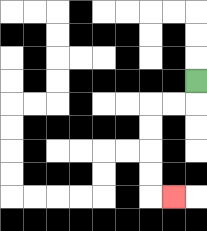{'start': '[8, 3]', 'end': '[7, 8]', 'path_directions': 'D,L,L,D,D,D,D,R', 'path_coordinates': '[[8, 3], [8, 4], [7, 4], [6, 4], [6, 5], [6, 6], [6, 7], [6, 8], [7, 8]]'}